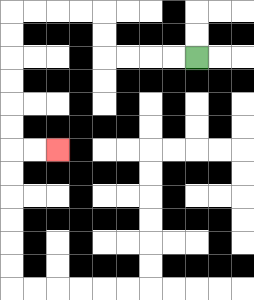{'start': '[8, 2]', 'end': '[2, 6]', 'path_directions': 'L,L,L,L,U,U,L,L,L,L,D,D,D,D,D,D,R,R', 'path_coordinates': '[[8, 2], [7, 2], [6, 2], [5, 2], [4, 2], [4, 1], [4, 0], [3, 0], [2, 0], [1, 0], [0, 0], [0, 1], [0, 2], [0, 3], [0, 4], [0, 5], [0, 6], [1, 6], [2, 6]]'}